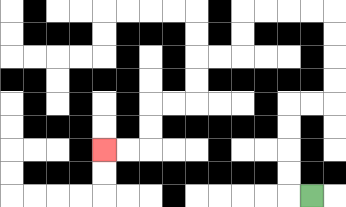{'start': '[13, 8]', 'end': '[4, 6]', 'path_directions': 'L,U,U,U,U,R,R,U,U,U,U,L,L,L,L,D,D,L,L,D,D,L,L,D,D,L,L', 'path_coordinates': '[[13, 8], [12, 8], [12, 7], [12, 6], [12, 5], [12, 4], [13, 4], [14, 4], [14, 3], [14, 2], [14, 1], [14, 0], [13, 0], [12, 0], [11, 0], [10, 0], [10, 1], [10, 2], [9, 2], [8, 2], [8, 3], [8, 4], [7, 4], [6, 4], [6, 5], [6, 6], [5, 6], [4, 6]]'}